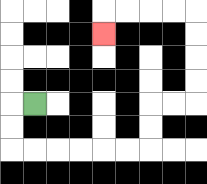{'start': '[1, 4]', 'end': '[4, 1]', 'path_directions': 'L,D,D,R,R,R,R,R,R,U,U,R,R,U,U,U,U,L,L,L,L,D', 'path_coordinates': '[[1, 4], [0, 4], [0, 5], [0, 6], [1, 6], [2, 6], [3, 6], [4, 6], [5, 6], [6, 6], [6, 5], [6, 4], [7, 4], [8, 4], [8, 3], [8, 2], [8, 1], [8, 0], [7, 0], [6, 0], [5, 0], [4, 0], [4, 1]]'}